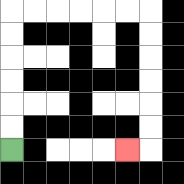{'start': '[0, 6]', 'end': '[5, 6]', 'path_directions': 'U,U,U,U,U,U,R,R,R,R,R,R,D,D,D,D,D,D,L', 'path_coordinates': '[[0, 6], [0, 5], [0, 4], [0, 3], [0, 2], [0, 1], [0, 0], [1, 0], [2, 0], [3, 0], [4, 0], [5, 0], [6, 0], [6, 1], [6, 2], [6, 3], [6, 4], [6, 5], [6, 6], [5, 6]]'}